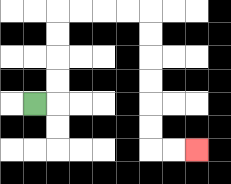{'start': '[1, 4]', 'end': '[8, 6]', 'path_directions': 'R,U,U,U,U,R,R,R,R,D,D,D,D,D,D,R,R', 'path_coordinates': '[[1, 4], [2, 4], [2, 3], [2, 2], [2, 1], [2, 0], [3, 0], [4, 0], [5, 0], [6, 0], [6, 1], [6, 2], [6, 3], [6, 4], [6, 5], [6, 6], [7, 6], [8, 6]]'}